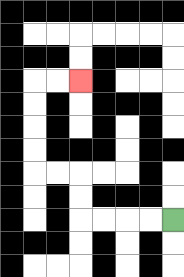{'start': '[7, 9]', 'end': '[3, 3]', 'path_directions': 'L,L,L,L,U,U,L,L,U,U,U,U,R,R', 'path_coordinates': '[[7, 9], [6, 9], [5, 9], [4, 9], [3, 9], [3, 8], [3, 7], [2, 7], [1, 7], [1, 6], [1, 5], [1, 4], [1, 3], [2, 3], [3, 3]]'}